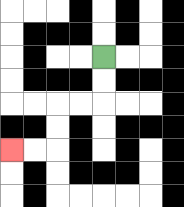{'start': '[4, 2]', 'end': '[0, 6]', 'path_directions': 'D,D,L,L,D,D,L,L', 'path_coordinates': '[[4, 2], [4, 3], [4, 4], [3, 4], [2, 4], [2, 5], [2, 6], [1, 6], [0, 6]]'}